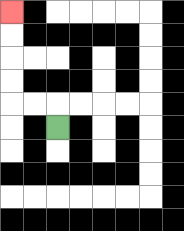{'start': '[2, 5]', 'end': '[0, 0]', 'path_directions': 'U,L,L,U,U,U,U', 'path_coordinates': '[[2, 5], [2, 4], [1, 4], [0, 4], [0, 3], [0, 2], [0, 1], [0, 0]]'}